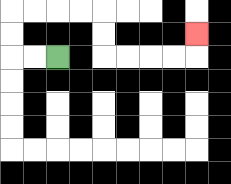{'start': '[2, 2]', 'end': '[8, 1]', 'path_directions': 'L,L,U,U,R,R,R,R,D,D,R,R,R,R,U', 'path_coordinates': '[[2, 2], [1, 2], [0, 2], [0, 1], [0, 0], [1, 0], [2, 0], [3, 0], [4, 0], [4, 1], [4, 2], [5, 2], [6, 2], [7, 2], [8, 2], [8, 1]]'}